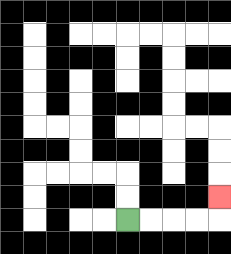{'start': '[5, 9]', 'end': '[9, 8]', 'path_directions': 'R,R,R,R,U', 'path_coordinates': '[[5, 9], [6, 9], [7, 9], [8, 9], [9, 9], [9, 8]]'}